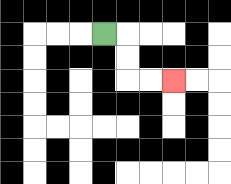{'start': '[4, 1]', 'end': '[7, 3]', 'path_directions': 'R,D,D,R,R', 'path_coordinates': '[[4, 1], [5, 1], [5, 2], [5, 3], [6, 3], [7, 3]]'}